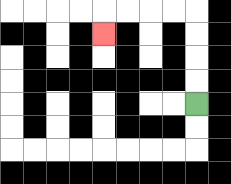{'start': '[8, 4]', 'end': '[4, 1]', 'path_directions': 'U,U,U,U,L,L,L,L,D', 'path_coordinates': '[[8, 4], [8, 3], [8, 2], [8, 1], [8, 0], [7, 0], [6, 0], [5, 0], [4, 0], [4, 1]]'}